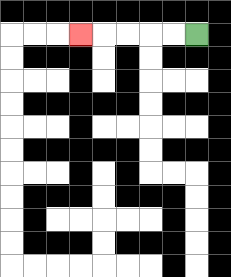{'start': '[8, 1]', 'end': '[3, 1]', 'path_directions': 'L,L,L,L,L', 'path_coordinates': '[[8, 1], [7, 1], [6, 1], [5, 1], [4, 1], [3, 1]]'}